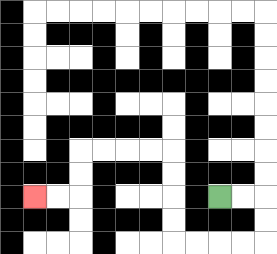{'start': '[9, 8]', 'end': '[1, 8]', 'path_directions': 'R,R,D,D,L,L,L,L,U,U,U,U,L,L,L,L,D,D,L,L', 'path_coordinates': '[[9, 8], [10, 8], [11, 8], [11, 9], [11, 10], [10, 10], [9, 10], [8, 10], [7, 10], [7, 9], [7, 8], [7, 7], [7, 6], [6, 6], [5, 6], [4, 6], [3, 6], [3, 7], [3, 8], [2, 8], [1, 8]]'}